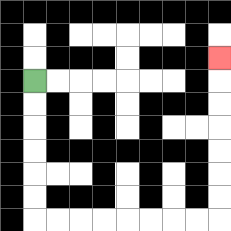{'start': '[1, 3]', 'end': '[9, 2]', 'path_directions': 'D,D,D,D,D,D,R,R,R,R,R,R,R,R,U,U,U,U,U,U,U', 'path_coordinates': '[[1, 3], [1, 4], [1, 5], [1, 6], [1, 7], [1, 8], [1, 9], [2, 9], [3, 9], [4, 9], [5, 9], [6, 9], [7, 9], [8, 9], [9, 9], [9, 8], [9, 7], [9, 6], [9, 5], [9, 4], [9, 3], [9, 2]]'}